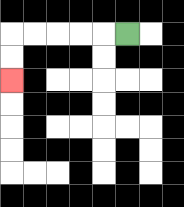{'start': '[5, 1]', 'end': '[0, 3]', 'path_directions': 'L,L,L,L,L,D,D', 'path_coordinates': '[[5, 1], [4, 1], [3, 1], [2, 1], [1, 1], [0, 1], [0, 2], [0, 3]]'}